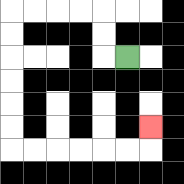{'start': '[5, 2]', 'end': '[6, 5]', 'path_directions': 'L,U,U,L,L,L,L,D,D,D,D,D,D,R,R,R,R,R,R,U', 'path_coordinates': '[[5, 2], [4, 2], [4, 1], [4, 0], [3, 0], [2, 0], [1, 0], [0, 0], [0, 1], [0, 2], [0, 3], [0, 4], [0, 5], [0, 6], [1, 6], [2, 6], [3, 6], [4, 6], [5, 6], [6, 6], [6, 5]]'}